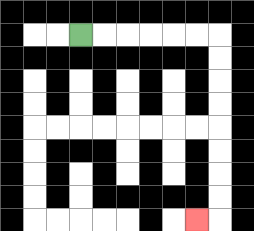{'start': '[3, 1]', 'end': '[8, 9]', 'path_directions': 'R,R,R,R,R,R,D,D,D,D,D,D,D,D,L', 'path_coordinates': '[[3, 1], [4, 1], [5, 1], [6, 1], [7, 1], [8, 1], [9, 1], [9, 2], [9, 3], [9, 4], [9, 5], [9, 6], [9, 7], [9, 8], [9, 9], [8, 9]]'}